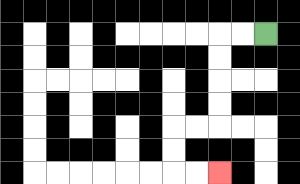{'start': '[11, 1]', 'end': '[9, 7]', 'path_directions': 'L,L,D,D,D,D,L,L,D,D,R,R', 'path_coordinates': '[[11, 1], [10, 1], [9, 1], [9, 2], [9, 3], [9, 4], [9, 5], [8, 5], [7, 5], [7, 6], [7, 7], [8, 7], [9, 7]]'}